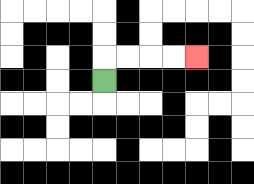{'start': '[4, 3]', 'end': '[8, 2]', 'path_directions': 'U,R,R,R,R', 'path_coordinates': '[[4, 3], [4, 2], [5, 2], [6, 2], [7, 2], [8, 2]]'}